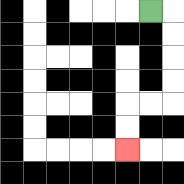{'start': '[6, 0]', 'end': '[5, 6]', 'path_directions': 'R,D,D,D,D,L,L,D,D', 'path_coordinates': '[[6, 0], [7, 0], [7, 1], [7, 2], [7, 3], [7, 4], [6, 4], [5, 4], [5, 5], [5, 6]]'}